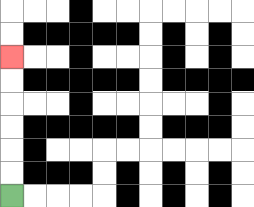{'start': '[0, 8]', 'end': '[0, 2]', 'path_directions': 'U,U,U,U,U,U', 'path_coordinates': '[[0, 8], [0, 7], [0, 6], [0, 5], [0, 4], [0, 3], [0, 2]]'}